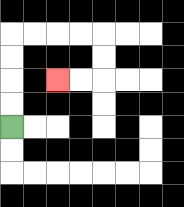{'start': '[0, 5]', 'end': '[2, 3]', 'path_directions': 'U,U,U,U,R,R,R,R,D,D,L,L', 'path_coordinates': '[[0, 5], [0, 4], [0, 3], [0, 2], [0, 1], [1, 1], [2, 1], [3, 1], [4, 1], [4, 2], [4, 3], [3, 3], [2, 3]]'}